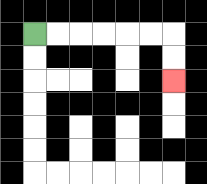{'start': '[1, 1]', 'end': '[7, 3]', 'path_directions': 'R,R,R,R,R,R,D,D', 'path_coordinates': '[[1, 1], [2, 1], [3, 1], [4, 1], [5, 1], [6, 1], [7, 1], [7, 2], [7, 3]]'}